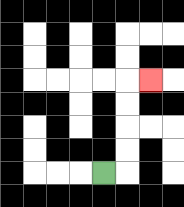{'start': '[4, 7]', 'end': '[6, 3]', 'path_directions': 'R,U,U,U,U,R', 'path_coordinates': '[[4, 7], [5, 7], [5, 6], [5, 5], [5, 4], [5, 3], [6, 3]]'}